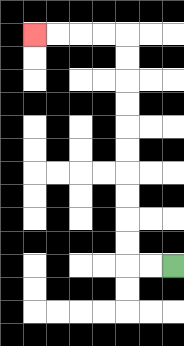{'start': '[7, 11]', 'end': '[1, 1]', 'path_directions': 'L,L,U,U,U,U,U,U,U,U,U,U,L,L,L,L', 'path_coordinates': '[[7, 11], [6, 11], [5, 11], [5, 10], [5, 9], [5, 8], [5, 7], [5, 6], [5, 5], [5, 4], [5, 3], [5, 2], [5, 1], [4, 1], [3, 1], [2, 1], [1, 1]]'}